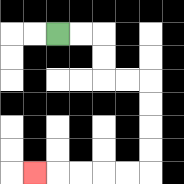{'start': '[2, 1]', 'end': '[1, 7]', 'path_directions': 'R,R,D,D,R,R,D,D,D,D,L,L,L,L,L', 'path_coordinates': '[[2, 1], [3, 1], [4, 1], [4, 2], [4, 3], [5, 3], [6, 3], [6, 4], [6, 5], [6, 6], [6, 7], [5, 7], [4, 7], [3, 7], [2, 7], [1, 7]]'}